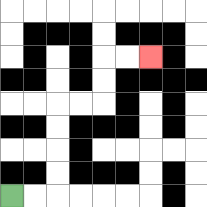{'start': '[0, 8]', 'end': '[6, 2]', 'path_directions': 'R,R,U,U,U,U,R,R,U,U,R,R', 'path_coordinates': '[[0, 8], [1, 8], [2, 8], [2, 7], [2, 6], [2, 5], [2, 4], [3, 4], [4, 4], [4, 3], [4, 2], [5, 2], [6, 2]]'}